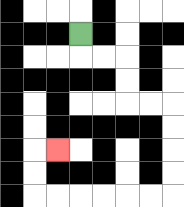{'start': '[3, 1]', 'end': '[2, 6]', 'path_directions': 'D,R,R,D,D,R,R,D,D,D,D,L,L,L,L,L,L,U,U,R', 'path_coordinates': '[[3, 1], [3, 2], [4, 2], [5, 2], [5, 3], [5, 4], [6, 4], [7, 4], [7, 5], [7, 6], [7, 7], [7, 8], [6, 8], [5, 8], [4, 8], [3, 8], [2, 8], [1, 8], [1, 7], [1, 6], [2, 6]]'}